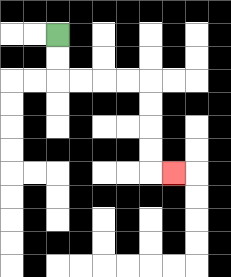{'start': '[2, 1]', 'end': '[7, 7]', 'path_directions': 'D,D,R,R,R,R,D,D,D,D,R', 'path_coordinates': '[[2, 1], [2, 2], [2, 3], [3, 3], [4, 3], [5, 3], [6, 3], [6, 4], [6, 5], [6, 6], [6, 7], [7, 7]]'}